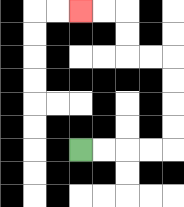{'start': '[3, 6]', 'end': '[3, 0]', 'path_directions': 'R,R,R,R,U,U,U,U,L,L,U,U,L,L', 'path_coordinates': '[[3, 6], [4, 6], [5, 6], [6, 6], [7, 6], [7, 5], [7, 4], [7, 3], [7, 2], [6, 2], [5, 2], [5, 1], [5, 0], [4, 0], [3, 0]]'}